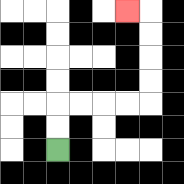{'start': '[2, 6]', 'end': '[5, 0]', 'path_directions': 'U,U,R,R,R,R,U,U,U,U,L', 'path_coordinates': '[[2, 6], [2, 5], [2, 4], [3, 4], [4, 4], [5, 4], [6, 4], [6, 3], [6, 2], [6, 1], [6, 0], [5, 0]]'}